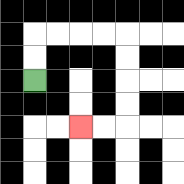{'start': '[1, 3]', 'end': '[3, 5]', 'path_directions': 'U,U,R,R,R,R,D,D,D,D,L,L', 'path_coordinates': '[[1, 3], [1, 2], [1, 1], [2, 1], [3, 1], [4, 1], [5, 1], [5, 2], [5, 3], [5, 4], [5, 5], [4, 5], [3, 5]]'}